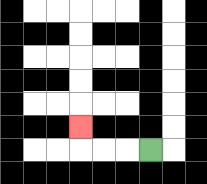{'start': '[6, 6]', 'end': '[3, 5]', 'path_directions': 'L,L,L,U', 'path_coordinates': '[[6, 6], [5, 6], [4, 6], [3, 6], [3, 5]]'}